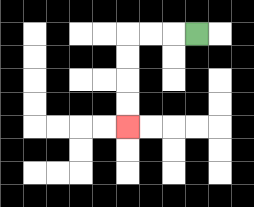{'start': '[8, 1]', 'end': '[5, 5]', 'path_directions': 'L,L,L,D,D,D,D', 'path_coordinates': '[[8, 1], [7, 1], [6, 1], [5, 1], [5, 2], [5, 3], [5, 4], [5, 5]]'}